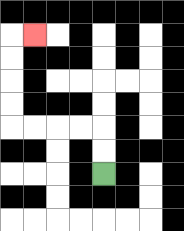{'start': '[4, 7]', 'end': '[1, 1]', 'path_directions': 'U,U,L,L,L,L,U,U,U,U,R', 'path_coordinates': '[[4, 7], [4, 6], [4, 5], [3, 5], [2, 5], [1, 5], [0, 5], [0, 4], [0, 3], [0, 2], [0, 1], [1, 1]]'}